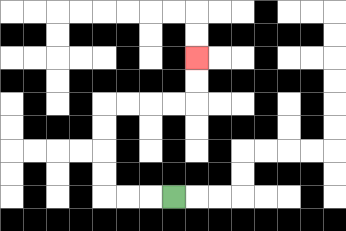{'start': '[7, 8]', 'end': '[8, 2]', 'path_directions': 'L,L,L,U,U,U,U,R,R,R,R,U,U', 'path_coordinates': '[[7, 8], [6, 8], [5, 8], [4, 8], [4, 7], [4, 6], [4, 5], [4, 4], [5, 4], [6, 4], [7, 4], [8, 4], [8, 3], [8, 2]]'}